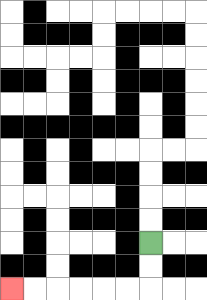{'start': '[6, 10]', 'end': '[0, 12]', 'path_directions': 'D,D,L,L,L,L,L,L', 'path_coordinates': '[[6, 10], [6, 11], [6, 12], [5, 12], [4, 12], [3, 12], [2, 12], [1, 12], [0, 12]]'}